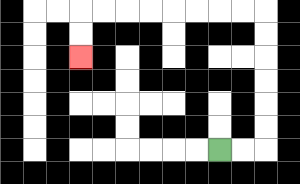{'start': '[9, 6]', 'end': '[3, 2]', 'path_directions': 'R,R,U,U,U,U,U,U,L,L,L,L,L,L,L,L,D,D', 'path_coordinates': '[[9, 6], [10, 6], [11, 6], [11, 5], [11, 4], [11, 3], [11, 2], [11, 1], [11, 0], [10, 0], [9, 0], [8, 0], [7, 0], [6, 0], [5, 0], [4, 0], [3, 0], [3, 1], [3, 2]]'}